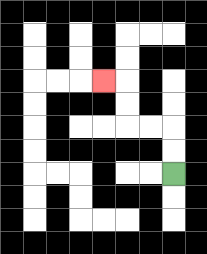{'start': '[7, 7]', 'end': '[4, 3]', 'path_directions': 'U,U,L,L,U,U,L', 'path_coordinates': '[[7, 7], [7, 6], [7, 5], [6, 5], [5, 5], [5, 4], [5, 3], [4, 3]]'}